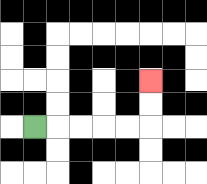{'start': '[1, 5]', 'end': '[6, 3]', 'path_directions': 'R,R,R,R,R,U,U', 'path_coordinates': '[[1, 5], [2, 5], [3, 5], [4, 5], [5, 5], [6, 5], [6, 4], [6, 3]]'}